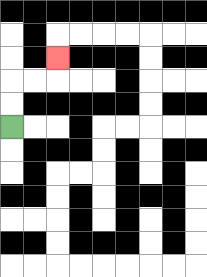{'start': '[0, 5]', 'end': '[2, 2]', 'path_directions': 'U,U,R,R,U', 'path_coordinates': '[[0, 5], [0, 4], [0, 3], [1, 3], [2, 3], [2, 2]]'}